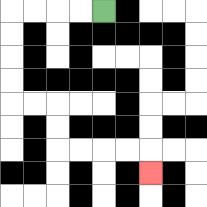{'start': '[4, 0]', 'end': '[6, 7]', 'path_directions': 'L,L,L,L,D,D,D,D,R,R,D,D,R,R,R,R,D', 'path_coordinates': '[[4, 0], [3, 0], [2, 0], [1, 0], [0, 0], [0, 1], [0, 2], [0, 3], [0, 4], [1, 4], [2, 4], [2, 5], [2, 6], [3, 6], [4, 6], [5, 6], [6, 6], [6, 7]]'}